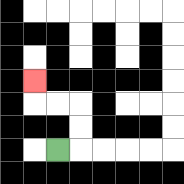{'start': '[2, 6]', 'end': '[1, 3]', 'path_directions': 'R,U,U,L,L,U', 'path_coordinates': '[[2, 6], [3, 6], [3, 5], [3, 4], [2, 4], [1, 4], [1, 3]]'}